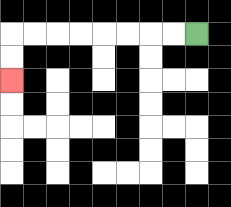{'start': '[8, 1]', 'end': '[0, 3]', 'path_directions': 'L,L,L,L,L,L,L,L,D,D', 'path_coordinates': '[[8, 1], [7, 1], [6, 1], [5, 1], [4, 1], [3, 1], [2, 1], [1, 1], [0, 1], [0, 2], [0, 3]]'}